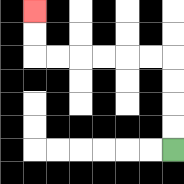{'start': '[7, 6]', 'end': '[1, 0]', 'path_directions': 'U,U,U,U,L,L,L,L,L,L,U,U', 'path_coordinates': '[[7, 6], [7, 5], [7, 4], [7, 3], [7, 2], [6, 2], [5, 2], [4, 2], [3, 2], [2, 2], [1, 2], [1, 1], [1, 0]]'}